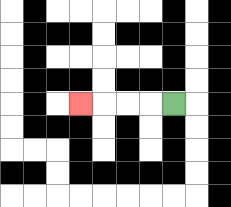{'start': '[7, 4]', 'end': '[3, 4]', 'path_directions': 'L,L,L,L', 'path_coordinates': '[[7, 4], [6, 4], [5, 4], [4, 4], [3, 4]]'}